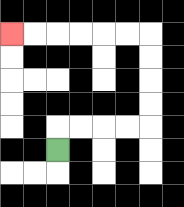{'start': '[2, 6]', 'end': '[0, 1]', 'path_directions': 'U,R,R,R,R,U,U,U,U,L,L,L,L,L,L', 'path_coordinates': '[[2, 6], [2, 5], [3, 5], [4, 5], [5, 5], [6, 5], [6, 4], [6, 3], [6, 2], [6, 1], [5, 1], [4, 1], [3, 1], [2, 1], [1, 1], [0, 1]]'}